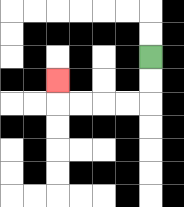{'start': '[6, 2]', 'end': '[2, 3]', 'path_directions': 'D,D,L,L,L,L,U', 'path_coordinates': '[[6, 2], [6, 3], [6, 4], [5, 4], [4, 4], [3, 4], [2, 4], [2, 3]]'}